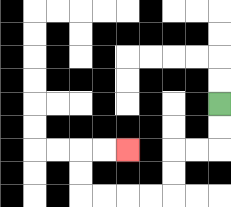{'start': '[9, 4]', 'end': '[5, 6]', 'path_directions': 'D,D,L,L,D,D,L,L,L,L,U,U,R,R', 'path_coordinates': '[[9, 4], [9, 5], [9, 6], [8, 6], [7, 6], [7, 7], [7, 8], [6, 8], [5, 8], [4, 8], [3, 8], [3, 7], [3, 6], [4, 6], [5, 6]]'}